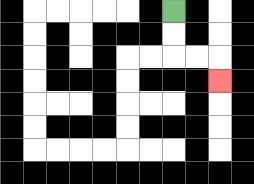{'start': '[7, 0]', 'end': '[9, 3]', 'path_directions': 'D,D,R,R,D', 'path_coordinates': '[[7, 0], [7, 1], [7, 2], [8, 2], [9, 2], [9, 3]]'}